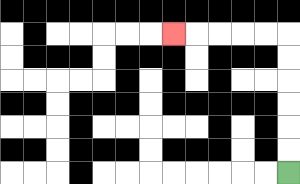{'start': '[12, 7]', 'end': '[7, 1]', 'path_directions': 'U,U,U,U,U,U,L,L,L,L,L', 'path_coordinates': '[[12, 7], [12, 6], [12, 5], [12, 4], [12, 3], [12, 2], [12, 1], [11, 1], [10, 1], [9, 1], [8, 1], [7, 1]]'}